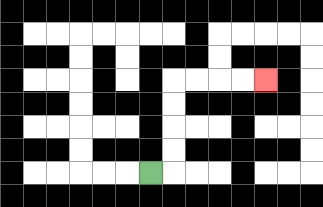{'start': '[6, 7]', 'end': '[11, 3]', 'path_directions': 'R,U,U,U,U,R,R,R,R', 'path_coordinates': '[[6, 7], [7, 7], [7, 6], [7, 5], [7, 4], [7, 3], [8, 3], [9, 3], [10, 3], [11, 3]]'}